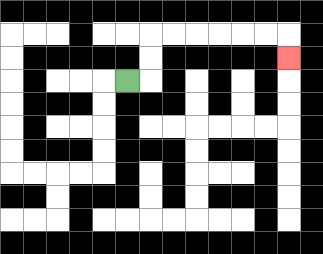{'start': '[5, 3]', 'end': '[12, 2]', 'path_directions': 'R,U,U,R,R,R,R,R,R,D', 'path_coordinates': '[[5, 3], [6, 3], [6, 2], [6, 1], [7, 1], [8, 1], [9, 1], [10, 1], [11, 1], [12, 1], [12, 2]]'}